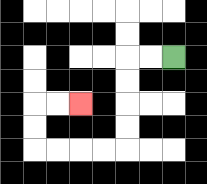{'start': '[7, 2]', 'end': '[3, 4]', 'path_directions': 'L,L,D,D,D,D,L,L,L,L,U,U,R,R', 'path_coordinates': '[[7, 2], [6, 2], [5, 2], [5, 3], [5, 4], [5, 5], [5, 6], [4, 6], [3, 6], [2, 6], [1, 6], [1, 5], [1, 4], [2, 4], [3, 4]]'}